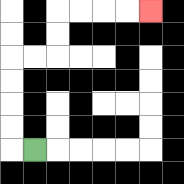{'start': '[1, 6]', 'end': '[6, 0]', 'path_directions': 'L,U,U,U,U,R,R,U,U,R,R,R,R', 'path_coordinates': '[[1, 6], [0, 6], [0, 5], [0, 4], [0, 3], [0, 2], [1, 2], [2, 2], [2, 1], [2, 0], [3, 0], [4, 0], [5, 0], [6, 0]]'}